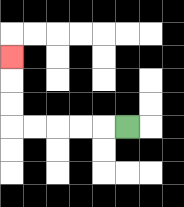{'start': '[5, 5]', 'end': '[0, 2]', 'path_directions': 'L,L,L,L,L,U,U,U', 'path_coordinates': '[[5, 5], [4, 5], [3, 5], [2, 5], [1, 5], [0, 5], [0, 4], [0, 3], [0, 2]]'}